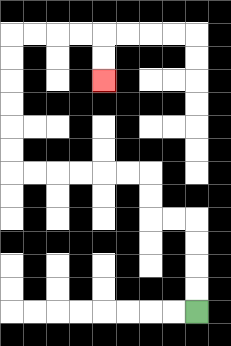{'start': '[8, 13]', 'end': '[4, 3]', 'path_directions': 'U,U,U,U,L,L,U,U,L,L,L,L,L,L,U,U,U,U,U,U,R,R,R,R,D,D', 'path_coordinates': '[[8, 13], [8, 12], [8, 11], [8, 10], [8, 9], [7, 9], [6, 9], [6, 8], [6, 7], [5, 7], [4, 7], [3, 7], [2, 7], [1, 7], [0, 7], [0, 6], [0, 5], [0, 4], [0, 3], [0, 2], [0, 1], [1, 1], [2, 1], [3, 1], [4, 1], [4, 2], [4, 3]]'}